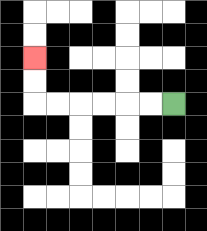{'start': '[7, 4]', 'end': '[1, 2]', 'path_directions': 'L,L,L,L,L,L,U,U', 'path_coordinates': '[[7, 4], [6, 4], [5, 4], [4, 4], [3, 4], [2, 4], [1, 4], [1, 3], [1, 2]]'}